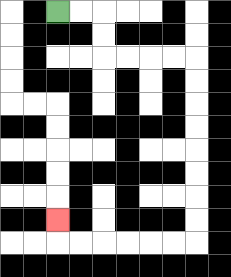{'start': '[2, 0]', 'end': '[2, 9]', 'path_directions': 'R,R,D,D,R,R,R,R,D,D,D,D,D,D,D,D,L,L,L,L,L,L,U', 'path_coordinates': '[[2, 0], [3, 0], [4, 0], [4, 1], [4, 2], [5, 2], [6, 2], [7, 2], [8, 2], [8, 3], [8, 4], [8, 5], [8, 6], [8, 7], [8, 8], [8, 9], [8, 10], [7, 10], [6, 10], [5, 10], [4, 10], [3, 10], [2, 10], [2, 9]]'}